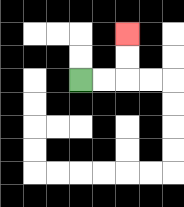{'start': '[3, 3]', 'end': '[5, 1]', 'path_directions': 'R,R,U,U', 'path_coordinates': '[[3, 3], [4, 3], [5, 3], [5, 2], [5, 1]]'}